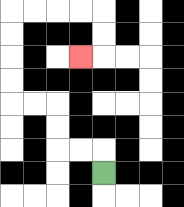{'start': '[4, 7]', 'end': '[3, 2]', 'path_directions': 'U,L,L,U,U,L,L,U,U,U,U,R,R,R,R,D,D,L', 'path_coordinates': '[[4, 7], [4, 6], [3, 6], [2, 6], [2, 5], [2, 4], [1, 4], [0, 4], [0, 3], [0, 2], [0, 1], [0, 0], [1, 0], [2, 0], [3, 0], [4, 0], [4, 1], [4, 2], [3, 2]]'}